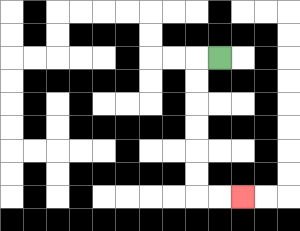{'start': '[9, 2]', 'end': '[10, 8]', 'path_directions': 'L,D,D,D,D,D,D,R,R', 'path_coordinates': '[[9, 2], [8, 2], [8, 3], [8, 4], [8, 5], [8, 6], [8, 7], [8, 8], [9, 8], [10, 8]]'}